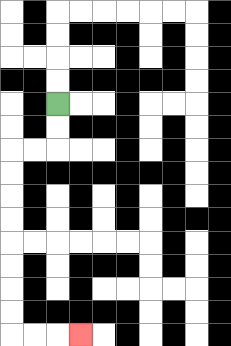{'start': '[2, 4]', 'end': '[3, 14]', 'path_directions': 'D,D,L,L,D,D,D,D,D,D,D,D,R,R,R', 'path_coordinates': '[[2, 4], [2, 5], [2, 6], [1, 6], [0, 6], [0, 7], [0, 8], [0, 9], [0, 10], [0, 11], [0, 12], [0, 13], [0, 14], [1, 14], [2, 14], [3, 14]]'}